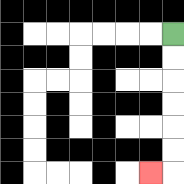{'start': '[7, 1]', 'end': '[6, 7]', 'path_directions': 'D,D,D,D,D,D,L', 'path_coordinates': '[[7, 1], [7, 2], [7, 3], [7, 4], [7, 5], [7, 6], [7, 7], [6, 7]]'}